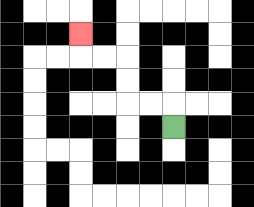{'start': '[7, 5]', 'end': '[3, 1]', 'path_directions': 'U,L,L,U,U,L,L,U', 'path_coordinates': '[[7, 5], [7, 4], [6, 4], [5, 4], [5, 3], [5, 2], [4, 2], [3, 2], [3, 1]]'}